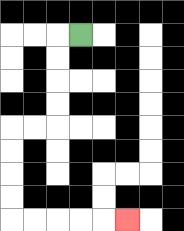{'start': '[3, 1]', 'end': '[5, 9]', 'path_directions': 'L,D,D,D,D,L,L,D,D,D,D,R,R,R,R,R', 'path_coordinates': '[[3, 1], [2, 1], [2, 2], [2, 3], [2, 4], [2, 5], [1, 5], [0, 5], [0, 6], [0, 7], [0, 8], [0, 9], [1, 9], [2, 9], [3, 9], [4, 9], [5, 9]]'}